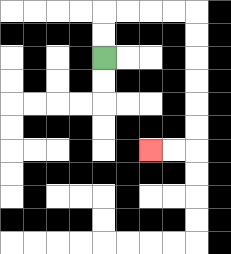{'start': '[4, 2]', 'end': '[6, 6]', 'path_directions': 'U,U,R,R,R,R,D,D,D,D,D,D,L,L', 'path_coordinates': '[[4, 2], [4, 1], [4, 0], [5, 0], [6, 0], [7, 0], [8, 0], [8, 1], [8, 2], [8, 3], [8, 4], [8, 5], [8, 6], [7, 6], [6, 6]]'}